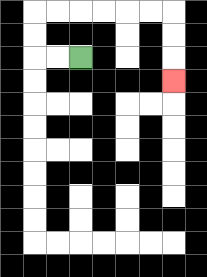{'start': '[3, 2]', 'end': '[7, 3]', 'path_directions': 'L,L,U,U,R,R,R,R,R,R,D,D,D', 'path_coordinates': '[[3, 2], [2, 2], [1, 2], [1, 1], [1, 0], [2, 0], [3, 0], [4, 0], [5, 0], [6, 0], [7, 0], [7, 1], [7, 2], [7, 3]]'}